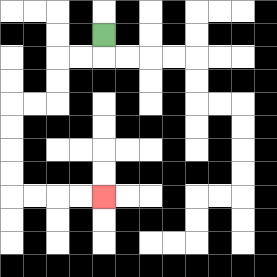{'start': '[4, 1]', 'end': '[4, 8]', 'path_directions': 'D,L,L,D,D,L,L,D,D,D,D,R,R,R,R', 'path_coordinates': '[[4, 1], [4, 2], [3, 2], [2, 2], [2, 3], [2, 4], [1, 4], [0, 4], [0, 5], [0, 6], [0, 7], [0, 8], [1, 8], [2, 8], [3, 8], [4, 8]]'}